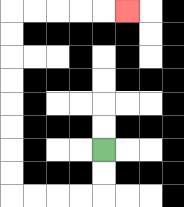{'start': '[4, 6]', 'end': '[5, 0]', 'path_directions': 'D,D,L,L,L,L,U,U,U,U,U,U,U,U,R,R,R,R,R', 'path_coordinates': '[[4, 6], [4, 7], [4, 8], [3, 8], [2, 8], [1, 8], [0, 8], [0, 7], [0, 6], [0, 5], [0, 4], [0, 3], [0, 2], [0, 1], [0, 0], [1, 0], [2, 0], [3, 0], [4, 0], [5, 0]]'}